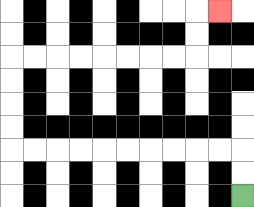{'start': '[10, 8]', 'end': '[9, 0]', 'path_directions': 'U,U,L,L,L,L,L,L,L,L,L,L,U,U,U,U,R,R,R,R,R,R,R,R,U,U,R', 'path_coordinates': '[[10, 8], [10, 7], [10, 6], [9, 6], [8, 6], [7, 6], [6, 6], [5, 6], [4, 6], [3, 6], [2, 6], [1, 6], [0, 6], [0, 5], [0, 4], [0, 3], [0, 2], [1, 2], [2, 2], [3, 2], [4, 2], [5, 2], [6, 2], [7, 2], [8, 2], [8, 1], [8, 0], [9, 0]]'}